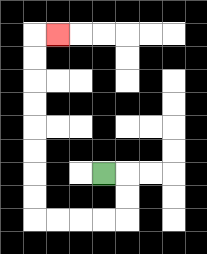{'start': '[4, 7]', 'end': '[2, 1]', 'path_directions': 'R,D,D,L,L,L,L,U,U,U,U,U,U,U,U,R', 'path_coordinates': '[[4, 7], [5, 7], [5, 8], [5, 9], [4, 9], [3, 9], [2, 9], [1, 9], [1, 8], [1, 7], [1, 6], [1, 5], [1, 4], [1, 3], [1, 2], [1, 1], [2, 1]]'}